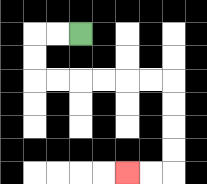{'start': '[3, 1]', 'end': '[5, 7]', 'path_directions': 'L,L,D,D,R,R,R,R,R,R,D,D,D,D,L,L', 'path_coordinates': '[[3, 1], [2, 1], [1, 1], [1, 2], [1, 3], [2, 3], [3, 3], [4, 3], [5, 3], [6, 3], [7, 3], [7, 4], [7, 5], [7, 6], [7, 7], [6, 7], [5, 7]]'}